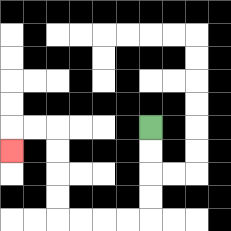{'start': '[6, 5]', 'end': '[0, 6]', 'path_directions': 'D,D,D,D,L,L,L,L,U,U,U,U,L,L,D', 'path_coordinates': '[[6, 5], [6, 6], [6, 7], [6, 8], [6, 9], [5, 9], [4, 9], [3, 9], [2, 9], [2, 8], [2, 7], [2, 6], [2, 5], [1, 5], [0, 5], [0, 6]]'}